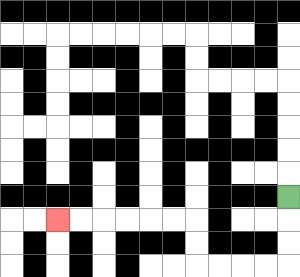{'start': '[12, 8]', 'end': '[2, 9]', 'path_directions': 'D,D,D,L,L,L,L,U,U,L,L,L,L,L,L', 'path_coordinates': '[[12, 8], [12, 9], [12, 10], [12, 11], [11, 11], [10, 11], [9, 11], [8, 11], [8, 10], [8, 9], [7, 9], [6, 9], [5, 9], [4, 9], [3, 9], [2, 9]]'}